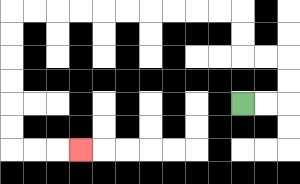{'start': '[10, 4]', 'end': '[3, 6]', 'path_directions': 'R,R,U,U,L,L,U,U,L,L,L,L,L,L,L,L,L,L,D,D,D,D,D,D,R,R,R', 'path_coordinates': '[[10, 4], [11, 4], [12, 4], [12, 3], [12, 2], [11, 2], [10, 2], [10, 1], [10, 0], [9, 0], [8, 0], [7, 0], [6, 0], [5, 0], [4, 0], [3, 0], [2, 0], [1, 0], [0, 0], [0, 1], [0, 2], [0, 3], [0, 4], [0, 5], [0, 6], [1, 6], [2, 6], [3, 6]]'}